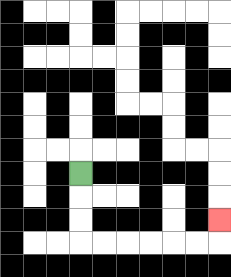{'start': '[3, 7]', 'end': '[9, 9]', 'path_directions': 'D,D,D,R,R,R,R,R,R,U', 'path_coordinates': '[[3, 7], [3, 8], [3, 9], [3, 10], [4, 10], [5, 10], [6, 10], [7, 10], [8, 10], [9, 10], [9, 9]]'}